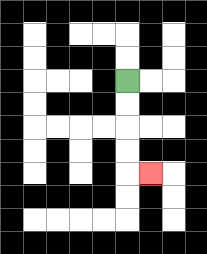{'start': '[5, 3]', 'end': '[6, 7]', 'path_directions': 'D,D,D,D,R', 'path_coordinates': '[[5, 3], [5, 4], [5, 5], [5, 6], [5, 7], [6, 7]]'}